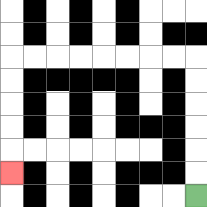{'start': '[8, 8]', 'end': '[0, 7]', 'path_directions': 'U,U,U,U,U,U,L,L,L,L,L,L,L,L,D,D,D,D,D', 'path_coordinates': '[[8, 8], [8, 7], [8, 6], [8, 5], [8, 4], [8, 3], [8, 2], [7, 2], [6, 2], [5, 2], [4, 2], [3, 2], [2, 2], [1, 2], [0, 2], [0, 3], [0, 4], [0, 5], [0, 6], [0, 7]]'}